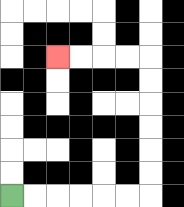{'start': '[0, 8]', 'end': '[2, 2]', 'path_directions': 'R,R,R,R,R,R,U,U,U,U,U,U,L,L,L,L', 'path_coordinates': '[[0, 8], [1, 8], [2, 8], [3, 8], [4, 8], [5, 8], [6, 8], [6, 7], [6, 6], [6, 5], [6, 4], [6, 3], [6, 2], [5, 2], [4, 2], [3, 2], [2, 2]]'}